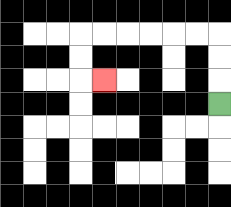{'start': '[9, 4]', 'end': '[4, 3]', 'path_directions': 'U,U,U,L,L,L,L,L,L,D,D,R', 'path_coordinates': '[[9, 4], [9, 3], [9, 2], [9, 1], [8, 1], [7, 1], [6, 1], [5, 1], [4, 1], [3, 1], [3, 2], [3, 3], [4, 3]]'}